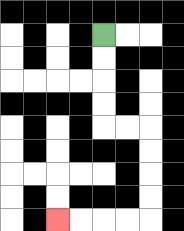{'start': '[4, 1]', 'end': '[2, 9]', 'path_directions': 'D,D,D,D,R,R,D,D,D,D,L,L,L,L', 'path_coordinates': '[[4, 1], [4, 2], [4, 3], [4, 4], [4, 5], [5, 5], [6, 5], [6, 6], [6, 7], [6, 8], [6, 9], [5, 9], [4, 9], [3, 9], [2, 9]]'}